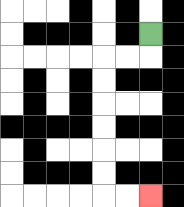{'start': '[6, 1]', 'end': '[6, 8]', 'path_directions': 'D,L,L,D,D,D,D,D,D,R,R', 'path_coordinates': '[[6, 1], [6, 2], [5, 2], [4, 2], [4, 3], [4, 4], [4, 5], [4, 6], [4, 7], [4, 8], [5, 8], [6, 8]]'}